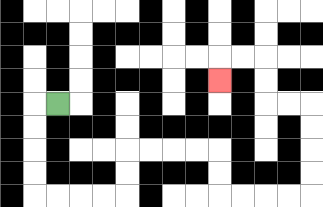{'start': '[2, 4]', 'end': '[9, 3]', 'path_directions': 'L,D,D,D,D,R,R,R,R,U,U,R,R,R,R,D,D,R,R,R,R,U,U,U,U,L,L,U,U,L,L,D', 'path_coordinates': '[[2, 4], [1, 4], [1, 5], [1, 6], [1, 7], [1, 8], [2, 8], [3, 8], [4, 8], [5, 8], [5, 7], [5, 6], [6, 6], [7, 6], [8, 6], [9, 6], [9, 7], [9, 8], [10, 8], [11, 8], [12, 8], [13, 8], [13, 7], [13, 6], [13, 5], [13, 4], [12, 4], [11, 4], [11, 3], [11, 2], [10, 2], [9, 2], [9, 3]]'}